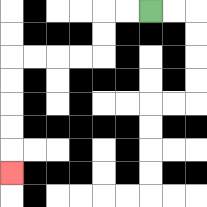{'start': '[6, 0]', 'end': '[0, 7]', 'path_directions': 'L,L,D,D,L,L,L,L,D,D,D,D,D', 'path_coordinates': '[[6, 0], [5, 0], [4, 0], [4, 1], [4, 2], [3, 2], [2, 2], [1, 2], [0, 2], [0, 3], [0, 4], [0, 5], [0, 6], [0, 7]]'}